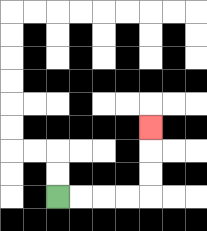{'start': '[2, 8]', 'end': '[6, 5]', 'path_directions': 'R,R,R,R,U,U,U', 'path_coordinates': '[[2, 8], [3, 8], [4, 8], [5, 8], [6, 8], [6, 7], [6, 6], [6, 5]]'}